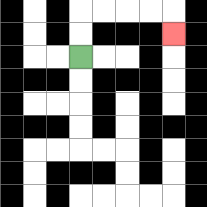{'start': '[3, 2]', 'end': '[7, 1]', 'path_directions': 'U,U,R,R,R,R,D', 'path_coordinates': '[[3, 2], [3, 1], [3, 0], [4, 0], [5, 0], [6, 0], [7, 0], [7, 1]]'}